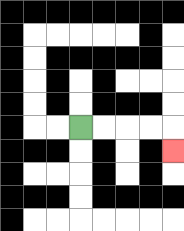{'start': '[3, 5]', 'end': '[7, 6]', 'path_directions': 'R,R,R,R,D', 'path_coordinates': '[[3, 5], [4, 5], [5, 5], [6, 5], [7, 5], [7, 6]]'}